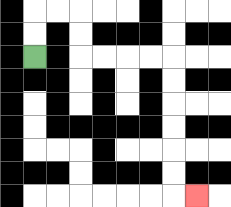{'start': '[1, 2]', 'end': '[8, 8]', 'path_directions': 'U,U,R,R,D,D,R,R,R,R,D,D,D,D,D,D,R', 'path_coordinates': '[[1, 2], [1, 1], [1, 0], [2, 0], [3, 0], [3, 1], [3, 2], [4, 2], [5, 2], [6, 2], [7, 2], [7, 3], [7, 4], [7, 5], [7, 6], [7, 7], [7, 8], [8, 8]]'}